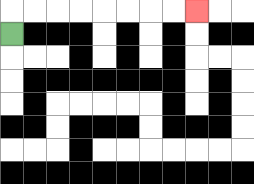{'start': '[0, 1]', 'end': '[8, 0]', 'path_directions': 'U,R,R,R,R,R,R,R,R', 'path_coordinates': '[[0, 1], [0, 0], [1, 0], [2, 0], [3, 0], [4, 0], [5, 0], [6, 0], [7, 0], [8, 0]]'}